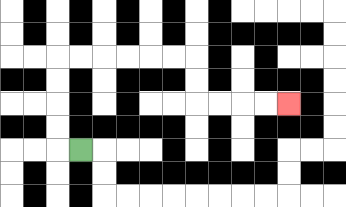{'start': '[3, 6]', 'end': '[12, 4]', 'path_directions': 'L,U,U,U,U,R,R,R,R,R,R,D,D,R,R,R,R', 'path_coordinates': '[[3, 6], [2, 6], [2, 5], [2, 4], [2, 3], [2, 2], [3, 2], [4, 2], [5, 2], [6, 2], [7, 2], [8, 2], [8, 3], [8, 4], [9, 4], [10, 4], [11, 4], [12, 4]]'}